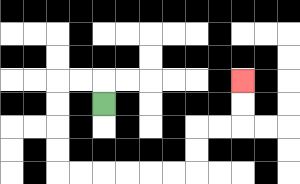{'start': '[4, 4]', 'end': '[10, 3]', 'path_directions': 'U,L,L,D,D,D,D,R,R,R,R,R,R,U,U,R,R,U,U', 'path_coordinates': '[[4, 4], [4, 3], [3, 3], [2, 3], [2, 4], [2, 5], [2, 6], [2, 7], [3, 7], [4, 7], [5, 7], [6, 7], [7, 7], [8, 7], [8, 6], [8, 5], [9, 5], [10, 5], [10, 4], [10, 3]]'}